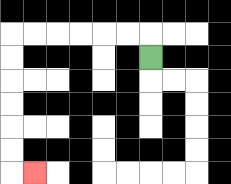{'start': '[6, 2]', 'end': '[1, 7]', 'path_directions': 'U,L,L,L,L,L,L,D,D,D,D,D,D,R', 'path_coordinates': '[[6, 2], [6, 1], [5, 1], [4, 1], [3, 1], [2, 1], [1, 1], [0, 1], [0, 2], [0, 3], [0, 4], [0, 5], [0, 6], [0, 7], [1, 7]]'}